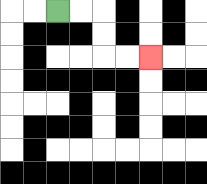{'start': '[2, 0]', 'end': '[6, 2]', 'path_directions': 'R,R,D,D,R,R', 'path_coordinates': '[[2, 0], [3, 0], [4, 0], [4, 1], [4, 2], [5, 2], [6, 2]]'}